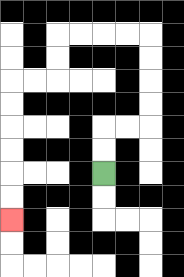{'start': '[4, 7]', 'end': '[0, 9]', 'path_directions': 'U,U,R,R,U,U,U,U,L,L,L,L,D,D,L,L,D,D,D,D,D,D', 'path_coordinates': '[[4, 7], [4, 6], [4, 5], [5, 5], [6, 5], [6, 4], [6, 3], [6, 2], [6, 1], [5, 1], [4, 1], [3, 1], [2, 1], [2, 2], [2, 3], [1, 3], [0, 3], [0, 4], [0, 5], [0, 6], [0, 7], [0, 8], [0, 9]]'}